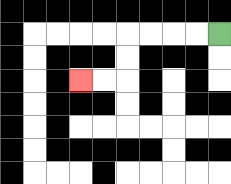{'start': '[9, 1]', 'end': '[3, 3]', 'path_directions': 'L,L,L,L,D,D,L,L', 'path_coordinates': '[[9, 1], [8, 1], [7, 1], [6, 1], [5, 1], [5, 2], [5, 3], [4, 3], [3, 3]]'}